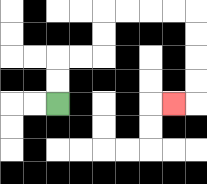{'start': '[2, 4]', 'end': '[7, 4]', 'path_directions': 'U,U,R,R,U,U,R,R,R,R,D,D,D,D,L', 'path_coordinates': '[[2, 4], [2, 3], [2, 2], [3, 2], [4, 2], [4, 1], [4, 0], [5, 0], [6, 0], [7, 0], [8, 0], [8, 1], [8, 2], [8, 3], [8, 4], [7, 4]]'}